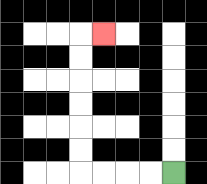{'start': '[7, 7]', 'end': '[4, 1]', 'path_directions': 'L,L,L,L,U,U,U,U,U,U,R', 'path_coordinates': '[[7, 7], [6, 7], [5, 7], [4, 7], [3, 7], [3, 6], [3, 5], [3, 4], [3, 3], [3, 2], [3, 1], [4, 1]]'}